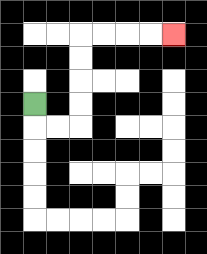{'start': '[1, 4]', 'end': '[7, 1]', 'path_directions': 'D,R,R,U,U,U,U,R,R,R,R', 'path_coordinates': '[[1, 4], [1, 5], [2, 5], [3, 5], [3, 4], [3, 3], [3, 2], [3, 1], [4, 1], [5, 1], [6, 1], [7, 1]]'}